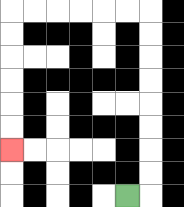{'start': '[5, 8]', 'end': '[0, 6]', 'path_directions': 'R,U,U,U,U,U,U,U,U,L,L,L,L,L,L,D,D,D,D,D,D', 'path_coordinates': '[[5, 8], [6, 8], [6, 7], [6, 6], [6, 5], [6, 4], [6, 3], [6, 2], [6, 1], [6, 0], [5, 0], [4, 0], [3, 0], [2, 0], [1, 0], [0, 0], [0, 1], [0, 2], [0, 3], [0, 4], [0, 5], [0, 6]]'}